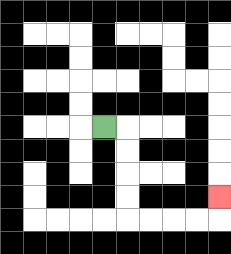{'start': '[4, 5]', 'end': '[9, 8]', 'path_directions': 'R,D,D,D,D,R,R,R,R,U', 'path_coordinates': '[[4, 5], [5, 5], [5, 6], [5, 7], [5, 8], [5, 9], [6, 9], [7, 9], [8, 9], [9, 9], [9, 8]]'}